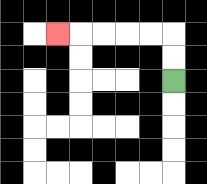{'start': '[7, 3]', 'end': '[2, 1]', 'path_directions': 'U,U,L,L,L,L,L', 'path_coordinates': '[[7, 3], [7, 2], [7, 1], [6, 1], [5, 1], [4, 1], [3, 1], [2, 1]]'}